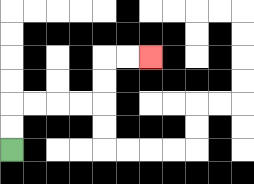{'start': '[0, 6]', 'end': '[6, 2]', 'path_directions': 'U,U,R,R,R,R,U,U,R,R', 'path_coordinates': '[[0, 6], [0, 5], [0, 4], [1, 4], [2, 4], [3, 4], [4, 4], [4, 3], [4, 2], [5, 2], [6, 2]]'}